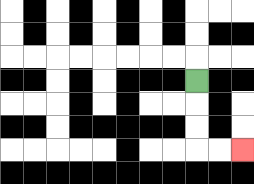{'start': '[8, 3]', 'end': '[10, 6]', 'path_directions': 'D,D,D,R,R', 'path_coordinates': '[[8, 3], [8, 4], [8, 5], [8, 6], [9, 6], [10, 6]]'}